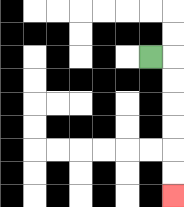{'start': '[6, 2]', 'end': '[7, 8]', 'path_directions': 'R,D,D,D,D,D,D', 'path_coordinates': '[[6, 2], [7, 2], [7, 3], [7, 4], [7, 5], [7, 6], [7, 7], [7, 8]]'}